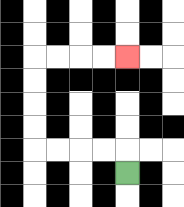{'start': '[5, 7]', 'end': '[5, 2]', 'path_directions': 'U,L,L,L,L,U,U,U,U,R,R,R,R', 'path_coordinates': '[[5, 7], [5, 6], [4, 6], [3, 6], [2, 6], [1, 6], [1, 5], [1, 4], [1, 3], [1, 2], [2, 2], [3, 2], [4, 2], [5, 2]]'}